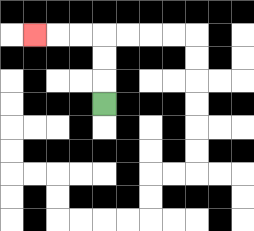{'start': '[4, 4]', 'end': '[1, 1]', 'path_directions': 'U,U,U,L,L,L', 'path_coordinates': '[[4, 4], [4, 3], [4, 2], [4, 1], [3, 1], [2, 1], [1, 1]]'}